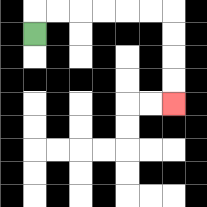{'start': '[1, 1]', 'end': '[7, 4]', 'path_directions': 'U,R,R,R,R,R,R,D,D,D,D', 'path_coordinates': '[[1, 1], [1, 0], [2, 0], [3, 0], [4, 0], [5, 0], [6, 0], [7, 0], [7, 1], [7, 2], [7, 3], [7, 4]]'}